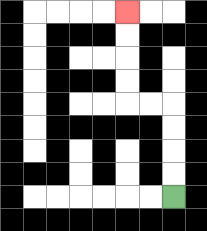{'start': '[7, 8]', 'end': '[5, 0]', 'path_directions': 'U,U,U,U,L,L,U,U,U,U', 'path_coordinates': '[[7, 8], [7, 7], [7, 6], [7, 5], [7, 4], [6, 4], [5, 4], [5, 3], [5, 2], [5, 1], [5, 0]]'}